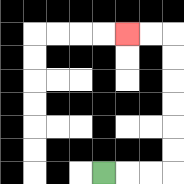{'start': '[4, 7]', 'end': '[5, 1]', 'path_directions': 'R,R,R,U,U,U,U,U,U,L,L', 'path_coordinates': '[[4, 7], [5, 7], [6, 7], [7, 7], [7, 6], [7, 5], [7, 4], [7, 3], [7, 2], [7, 1], [6, 1], [5, 1]]'}